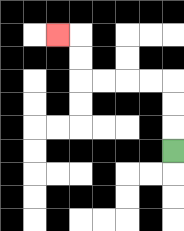{'start': '[7, 6]', 'end': '[2, 1]', 'path_directions': 'U,U,U,L,L,L,L,U,U,L', 'path_coordinates': '[[7, 6], [7, 5], [7, 4], [7, 3], [6, 3], [5, 3], [4, 3], [3, 3], [3, 2], [3, 1], [2, 1]]'}